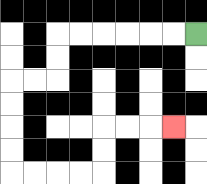{'start': '[8, 1]', 'end': '[7, 5]', 'path_directions': 'L,L,L,L,L,L,D,D,L,L,D,D,D,D,R,R,R,R,U,U,R,R,R', 'path_coordinates': '[[8, 1], [7, 1], [6, 1], [5, 1], [4, 1], [3, 1], [2, 1], [2, 2], [2, 3], [1, 3], [0, 3], [0, 4], [0, 5], [0, 6], [0, 7], [1, 7], [2, 7], [3, 7], [4, 7], [4, 6], [4, 5], [5, 5], [6, 5], [7, 5]]'}